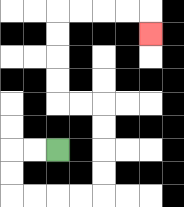{'start': '[2, 6]', 'end': '[6, 1]', 'path_directions': 'L,L,D,D,R,R,R,R,U,U,U,U,L,L,U,U,U,U,R,R,R,R,D', 'path_coordinates': '[[2, 6], [1, 6], [0, 6], [0, 7], [0, 8], [1, 8], [2, 8], [3, 8], [4, 8], [4, 7], [4, 6], [4, 5], [4, 4], [3, 4], [2, 4], [2, 3], [2, 2], [2, 1], [2, 0], [3, 0], [4, 0], [5, 0], [6, 0], [6, 1]]'}